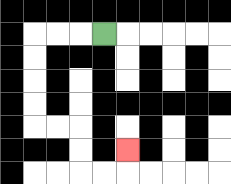{'start': '[4, 1]', 'end': '[5, 6]', 'path_directions': 'L,L,L,D,D,D,D,R,R,D,D,R,R,U', 'path_coordinates': '[[4, 1], [3, 1], [2, 1], [1, 1], [1, 2], [1, 3], [1, 4], [1, 5], [2, 5], [3, 5], [3, 6], [3, 7], [4, 7], [5, 7], [5, 6]]'}